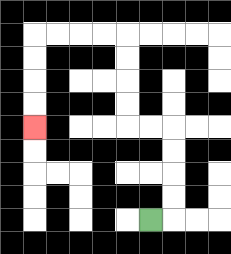{'start': '[6, 9]', 'end': '[1, 5]', 'path_directions': 'R,U,U,U,U,L,L,U,U,U,U,L,L,L,L,D,D,D,D', 'path_coordinates': '[[6, 9], [7, 9], [7, 8], [7, 7], [7, 6], [7, 5], [6, 5], [5, 5], [5, 4], [5, 3], [5, 2], [5, 1], [4, 1], [3, 1], [2, 1], [1, 1], [1, 2], [1, 3], [1, 4], [1, 5]]'}